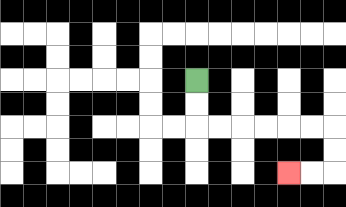{'start': '[8, 3]', 'end': '[12, 7]', 'path_directions': 'D,D,R,R,R,R,R,R,D,D,L,L', 'path_coordinates': '[[8, 3], [8, 4], [8, 5], [9, 5], [10, 5], [11, 5], [12, 5], [13, 5], [14, 5], [14, 6], [14, 7], [13, 7], [12, 7]]'}